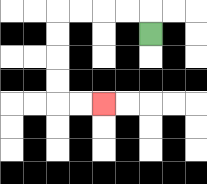{'start': '[6, 1]', 'end': '[4, 4]', 'path_directions': 'U,L,L,L,L,D,D,D,D,R,R', 'path_coordinates': '[[6, 1], [6, 0], [5, 0], [4, 0], [3, 0], [2, 0], [2, 1], [2, 2], [2, 3], [2, 4], [3, 4], [4, 4]]'}